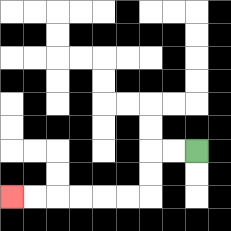{'start': '[8, 6]', 'end': '[0, 8]', 'path_directions': 'L,L,D,D,L,L,L,L,L,L', 'path_coordinates': '[[8, 6], [7, 6], [6, 6], [6, 7], [6, 8], [5, 8], [4, 8], [3, 8], [2, 8], [1, 8], [0, 8]]'}